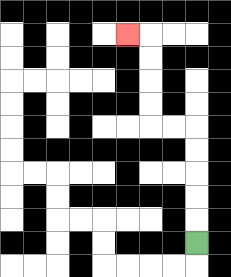{'start': '[8, 10]', 'end': '[5, 1]', 'path_directions': 'U,U,U,U,U,L,L,U,U,U,U,L', 'path_coordinates': '[[8, 10], [8, 9], [8, 8], [8, 7], [8, 6], [8, 5], [7, 5], [6, 5], [6, 4], [6, 3], [6, 2], [6, 1], [5, 1]]'}